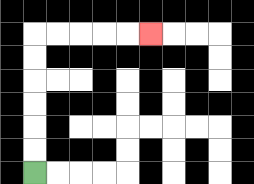{'start': '[1, 7]', 'end': '[6, 1]', 'path_directions': 'U,U,U,U,U,U,R,R,R,R,R', 'path_coordinates': '[[1, 7], [1, 6], [1, 5], [1, 4], [1, 3], [1, 2], [1, 1], [2, 1], [3, 1], [4, 1], [5, 1], [6, 1]]'}